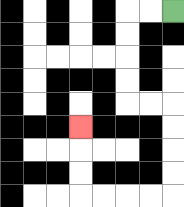{'start': '[7, 0]', 'end': '[3, 5]', 'path_directions': 'L,L,D,D,D,D,R,R,D,D,D,D,L,L,L,L,U,U,U', 'path_coordinates': '[[7, 0], [6, 0], [5, 0], [5, 1], [5, 2], [5, 3], [5, 4], [6, 4], [7, 4], [7, 5], [7, 6], [7, 7], [7, 8], [6, 8], [5, 8], [4, 8], [3, 8], [3, 7], [3, 6], [3, 5]]'}